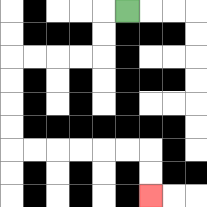{'start': '[5, 0]', 'end': '[6, 8]', 'path_directions': 'L,D,D,L,L,L,L,D,D,D,D,R,R,R,R,R,R,D,D', 'path_coordinates': '[[5, 0], [4, 0], [4, 1], [4, 2], [3, 2], [2, 2], [1, 2], [0, 2], [0, 3], [0, 4], [0, 5], [0, 6], [1, 6], [2, 6], [3, 6], [4, 6], [5, 6], [6, 6], [6, 7], [6, 8]]'}